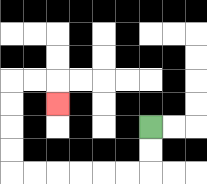{'start': '[6, 5]', 'end': '[2, 4]', 'path_directions': 'D,D,L,L,L,L,L,L,U,U,U,U,R,R,D', 'path_coordinates': '[[6, 5], [6, 6], [6, 7], [5, 7], [4, 7], [3, 7], [2, 7], [1, 7], [0, 7], [0, 6], [0, 5], [0, 4], [0, 3], [1, 3], [2, 3], [2, 4]]'}